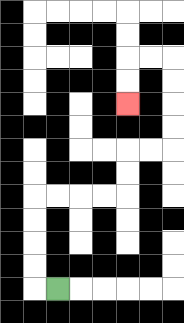{'start': '[2, 12]', 'end': '[5, 4]', 'path_directions': 'L,U,U,U,U,R,R,R,R,U,U,R,R,U,U,U,U,L,L,D,D', 'path_coordinates': '[[2, 12], [1, 12], [1, 11], [1, 10], [1, 9], [1, 8], [2, 8], [3, 8], [4, 8], [5, 8], [5, 7], [5, 6], [6, 6], [7, 6], [7, 5], [7, 4], [7, 3], [7, 2], [6, 2], [5, 2], [5, 3], [5, 4]]'}